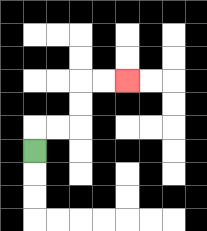{'start': '[1, 6]', 'end': '[5, 3]', 'path_directions': 'U,R,R,U,U,R,R', 'path_coordinates': '[[1, 6], [1, 5], [2, 5], [3, 5], [3, 4], [3, 3], [4, 3], [5, 3]]'}